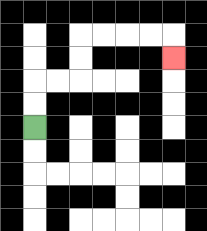{'start': '[1, 5]', 'end': '[7, 2]', 'path_directions': 'U,U,R,R,U,U,R,R,R,R,D', 'path_coordinates': '[[1, 5], [1, 4], [1, 3], [2, 3], [3, 3], [3, 2], [3, 1], [4, 1], [5, 1], [6, 1], [7, 1], [7, 2]]'}